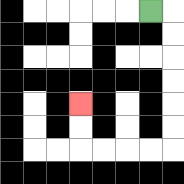{'start': '[6, 0]', 'end': '[3, 4]', 'path_directions': 'R,D,D,D,D,D,D,L,L,L,L,U,U', 'path_coordinates': '[[6, 0], [7, 0], [7, 1], [7, 2], [7, 3], [7, 4], [7, 5], [7, 6], [6, 6], [5, 6], [4, 6], [3, 6], [3, 5], [3, 4]]'}